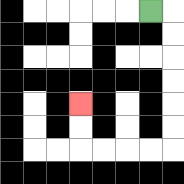{'start': '[6, 0]', 'end': '[3, 4]', 'path_directions': 'R,D,D,D,D,D,D,L,L,L,L,U,U', 'path_coordinates': '[[6, 0], [7, 0], [7, 1], [7, 2], [7, 3], [7, 4], [7, 5], [7, 6], [6, 6], [5, 6], [4, 6], [3, 6], [3, 5], [3, 4]]'}